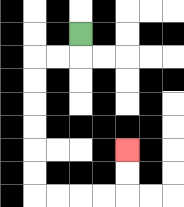{'start': '[3, 1]', 'end': '[5, 6]', 'path_directions': 'D,L,L,D,D,D,D,D,D,R,R,R,R,U,U', 'path_coordinates': '[[3, 1], [3, 2], [2, 2], [1, 2], [1, 3], [1, 4], [1, 5], [1, 6], [1, 7], [1, 8], [2, 8], [3, 8], [4, 8], [5, 8], [5, 7], [5, 6]]'}